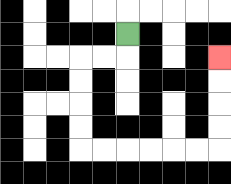{'start': '[5, 1]', 'end': '[9, 2]', 'path_directions': 'D,L,L,D,D,D,D,R,R,R,R,R,R,U,U,U,U', 'path_coordinates': '[[5, 1], [5, 2], [4, 2], [3, 2], [3, 3], [3, 4], [3, 5], [3, 6], [4, 6], [5, 6], [6, 6], [7, 6], [8, 6], [9, 6], [9, 5], [9, 4], [9, 3], [9, 2]]'}